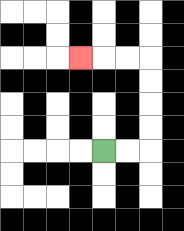{'start': '[4, 6]', 'end': '[3, 2]', 'path_directions': 'R,R,U,U,U,U,L,L,L', 'path_coordinates': '[[4, 6], [5, 6], [6, 6], [6, 5], [6, 4], [6, 3], [6, 2], [5, 2], [4, 2], [3, 2]]'}